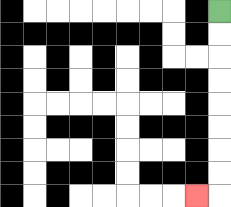{'start': '[9, 0]', 'end': '[8, 8]', 'path_directions': 'D,D,D,D,D,D,D,D,L', 'path_coordinates': '[[9, 0], [9, 1], [9, 2], [9, 3], [9, 4], [9, 5], [9, 6], [9, 7], [9, 8], [8, 8]]'}